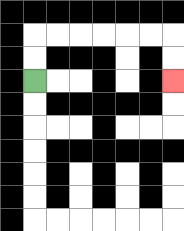{'start': '[1, 3]', 'end': '[7, 3]', 'path_directions': 'U,U,R,R,R,R,R,R,D,D', 'path_coordinates': '[[1, 3], [1, 2], [1, 1], [2, 1], [3, 1], [4, 1], [5, 1], [6, 1], [7, 1], [7, 2], [7, 3]]'}